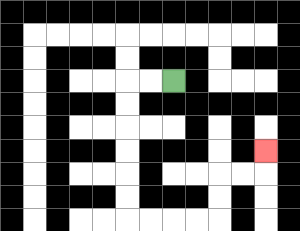{'start': '[7, 3]', 'end': '[11, 6]', 'path_directions': 'L,L,D,D,D,D,D,D,R,R,R,R,U,U,R,R,U', 'path_coordinates': '[[7, 3], [6, 3], [5, 3], [5, 4], [5, 5], [5, 6], [5, 7], [5, 8], [5, 9], [6, 9], [7, 9], [8, 9], [9, 9], [9, 8], [9, 7], [10, 7], [11, 7], [11, 6]]'}